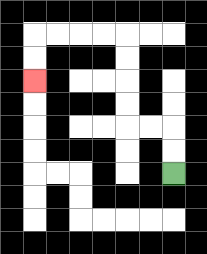{'start': '[7, 7]', 'end': '[1, 3]', 'path_directions': 'U,U,L,L,U,U,U,U,L,L,L,L,D,D', 'path_coordinates': '[[7, 7], [7, 6], [7, 5], [6, 5], [5, 5], [5, 4], [5, 3], [5, 2], [5, 1], [4, 1], [3, 1], [2, 1], [1, 1], [1, 2], [1, 3]]'}